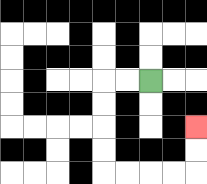{'start': '[6, 3]', 'end': '[8, 5]', 'path_directions': 'L,L,D,D,D,D,R,R,R,R,U,U', 'path_coordinates': '[[6, 3], [5, 3], [4, 3], [4, 4], [4, 5], [4, 6], [4, 7], [5, 7], [6, 7], [7, 7], [8, 7], [8, 6], [8, 5]]'}